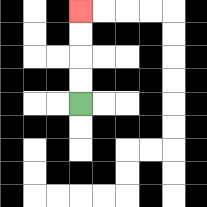{'start': '[3, 4]', 'end': '[3, 0]', 'path_directions': 'U,U,U,U', 'path_coordinates': '[[3, 4], [3, 3], [3, 2], [3, 1], [3, 0]]'}